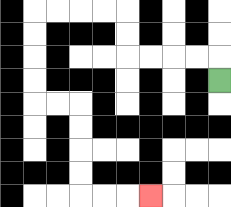{'start': '[9, 3]', 'end': '[6, 8]', 'path_directions': 'U,L,L,L,L,U,U,L,L,L,L,D,D,D,D,R,R,D,D,D,D,R,R,R', 'path_coordinates': '[[9, 3], [9, 2], [8, 2], [7, 2], [6, 2], [5, 2], [5, 1], [5, 0], [4, 0], [3, 0], [2, 0], [1, 0], [1, 1], [1, 2], [1, 3], [1, 4], [2, 4], [3, 4], [3, 5], [3, 6], [3, 7], [3, 8], [4, 8], [5, 8], [6, 8]]'}